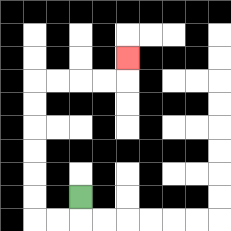{'start': '[3, 8]', 'end': '[5, 2]', 'path_directions': 'D,L,L,U,U,U,U,U,U,R,R,R,R,U', 'path_coordinates': '[[3, 8], [3, 9], [2, 9], [1, 9], [1, 8], [1, 7], [1, 6], [1, 5], [1, 4], [1, 3], [2, 3], [3, 3], [4, 3], [5, 3], [5, 2]]'}